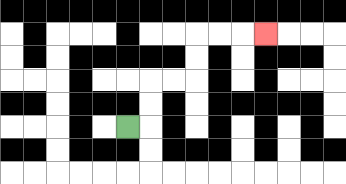{'start': '[5, 5]', 'end': '[11, 1]', 'path_directions': 'R,U,U,R,R,U,U,R,R,R', 'path_coordinates': '[[5, 5], [6, 5], [6, 4], [6, 3], [7, 3], [8, 3], [8, 2], [8, 1], [9, 1], [10, 1], [11, 1]]'}